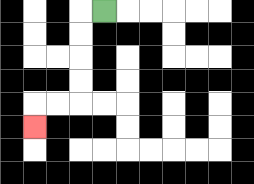{'start': '[4, 0]', 'end': '[1, 5]', 'path_directions': 'L,D,D,D,D,L,L,D', 'path_coordinates': '[[4, 0], [3, 0], [3, 1], [3, 2], [3, 3], [3, 4], [2, 4], [1, 4], [1, 5]]'}